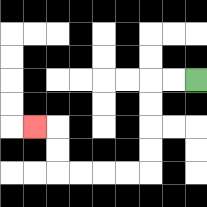{'start': '[8, 3]', 'end': '[1, 5]', 'path_directions': 'L,L,D,D,D,D,L,L,L,L,U,U,L', 'path_coordinates': '[[8, 3], [7, 3], [6, 3], [6, 4], [6, 5], [6, 6], [6, 7], [5, 7], [4, 7], [3, 7], [2, 7], [2, 6], [2, 5], [1, 5]]'}